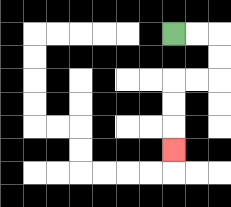{'start': '[7, 1]', 'end': '[7, 6]', 'path_directions': 'R,R,D,D,L,L,D,D,D', 'path_coordinates': '[[7, 1], [8, 1], [9, 1], [9, 2], [9, 3], [8, 3], [7, 3], [7, 4], [7, 5], [7, 6]]'}